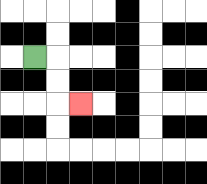{'start': '[1, 2]', 'end': '[3, 4]', 'path_directions': 'R,D,D,R', 'path_coordinates': '[[1, 2], [2, 2], [2, 3], [2, 4], [3, 4]]'}